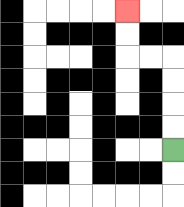{'start': '[7, 6]', 'end': '[5, 0]', 'path_directions': 'U,U,U,U,L,L,U,U', 'path_coordinates': '[[7, 6], [7, 5], [7, 4], [7, 3], [7, 2], [6, 2], [5, 2], [5, 1], [5, 0]]'}